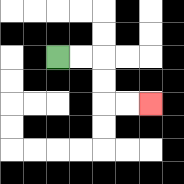{'start': '[2, 2]', 'end': '[6, 4]', 'path_directions': 'R,R,D,D,R,R', 'path_coordinates': '[[2, 2], [3, 2], [4, 2], [4, 3], [4, 4], [5, 4], [6, 4]]'}